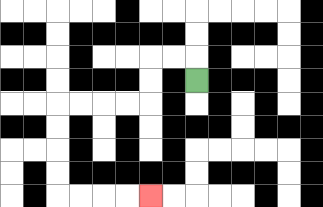{'start': '[8, 3]', 'end': '[6, 8]', 'path_directions': 'U,L,L,D,D,L,L,L,L,D,D,D,D,R,R,R,R', 'path_coordinates': '[[8, 3], [8, 2], [7, 2], [6, 2], [6, 3], [6, 4], [5, 4], [4, 4], [3, 4], [2, 4], [2, 5], [2, 6], [2, 7], [2, 8], [3, 8], [4, 8], [5, 8], [6, 8]]'}